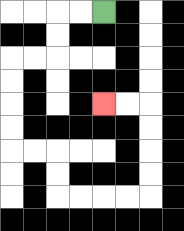{'start': '[4, 0]', 'end': '[4, 4]', 'path_directions': 'L,L,D,D,L,L,D,D,D,D,R,R,D,D,R,R,R,R,U,U,U,U,L,L', 'path_coordinates': '[[4, 0], [3, 0], [2, 0], [2, 1], [2, 2], [1, 2], [0, 2], [0, 3], [0, 4], [0, 5], [0, 6], [1, 6], [2, 6], [2, 7], [2, 8], [3, 8], [4, 8], [5, 8], [6, 8], [6, 7], [6, 6], [6, 5], [6, 4], [5, 4], [4, 4]]'}